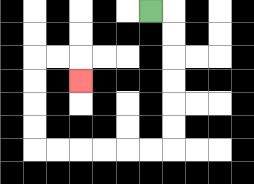{'start': '[6, 0]', 'end': '[3, 3]', 'path_directions': 'R,D,D,D,D,D,D,L,L,L,L,L,L,U,U,U,U,R,R,D', 'path_coordinates': '[[6, 0], [7, 0], [7, 1], [7, 2], [7, 3], [7, 4], [7, 5], [7, 6], [6, 6], [5, 6], [4, 6], [3, 6], [2, 6], [1, 6], [1, 5], [1, 4], [1, 3], [1, 2], [2, 2], [3, 2], [3, 3]]'}